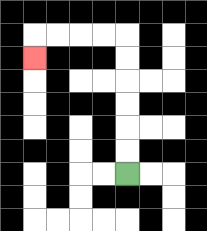{'start': '[5, 7]', 'end': '[1, 2]', 'path_directions': 'U,U,U,U,U,U,L,L,L,L,D', 'path_coordinates': '[[5, 7], [5, 6], [5, 5], [5, 4], [5, 3], [5, 2], [5, 1], [4, 1], [3, 1], [2, 1], [1, 1], [1, 2]]'}